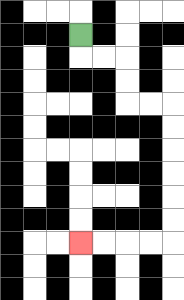{'start': '[3, 1]', 'end': '[3, 10]', 'path_directions': 'D,R,R,D,D,R,R,D,D,D,D,D,D,L,L,L,L', 'path_coordinates': '[[3, 1], [3, 2], [4, 2], [5, 2], [5, 3], [5, 4], [6, 4], [7, 4], [7, 5], [7, 6], [7, 7], [7, 8], [7, 9], [7, 10], [6, 10], [5, 10], [4, 10], [3, 10]]'}